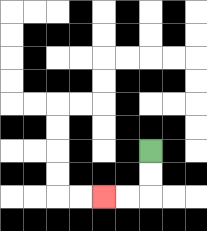{'start': '[6, 6]', 'end': '[4, 8]', 'path_directions': 'D,D,L,L', 'path_coordinates': '[[6, 6], [6, 7], [6, 8], [5, 8], [4, 8]]'}